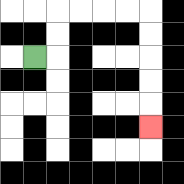{'start': '[1, 2]', 'end': '[6, 5]', 'path_directions': 'R,U,U,R,R,R,R,D,D,D,D,D', 'path_coordinates': '[[1, 2], [2, 2], [2, 1], [2, 0], [3, 0], [4, 0], [5, 0], [6, 0], [6, 1], [6, 2], [6, 3], [6, 4], [6, 5]]'}